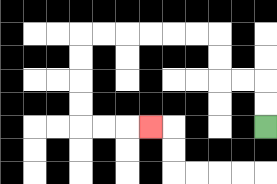{'start': '[11, 5]', 'end': '[6, 5]', 'path_directions': 'U,U,L,L,U,U,L,L,L,L,L,L,D,D,D,D,R,R,R', 'path_coordinates': '[[11, 5], [11, 4], [11, 3], [10, 3], [9, 3], [9, 2], [9, 1], [8, 1], [7, 1], [6, 1], [5, 1], [4, 1], [3, 1], [3, 2], [3, 3], [3, 4], [3, 5], [4, 5], [5, 5], [6, 5]]'}